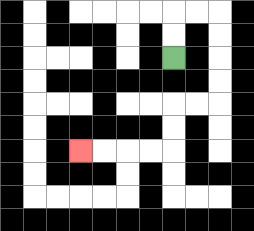{'start': '[7, 2]', 'end': '[3, 6]', 'path_directions': 'U,U,R,R,D,D,D,D,L,L,D,D,L,L,L,L', 'path_coordinates': '[[7, 2], [7, 1], [7, 0], [8, 0], [9, 0], [9, 1], [9, 2], [9, 3], [9, 4], [8, 4], [7, 4], [7, 5], [7, 6], [6, 6], [5, 6], [4, 6], [3, 6]]'}